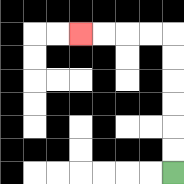{'start': '[7, 7]', 'end': '[3, 1]', 'path_directions': 'U,U,U,U,U,U,L,L,L,L', 'path_coordinates': '[[7, 7], [7, 6], [7, 5], [7, 4], [7, 3], [7, 2], [7, 1], [6, 1], [5, 1], [4, 1], [3, 1]]'}